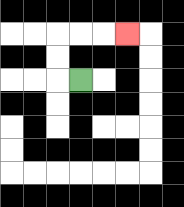{'start': '[3, 3]', 'end': '[5, 1]', 'path_directions': 'L,U,U,R,R,R', 'path_coordinates': '[[3, 3], [2, 3], [2, 2], [2, 1], [3, 1], [4, 1], [5, 1]]'}